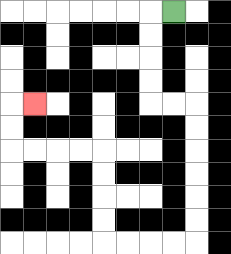{'start': '[7, 0]', 'end': '[1, 4]', 'path_directions': 'L,D,D,D,D,R,R,D,D,D,D,D,D,L,L,L,L,U,U,U,U,L,L,L,L,U,U,R', 'path_coordinates': '[[7, 0], [6, 0], [6, 1], [6, 2], [6, 3], [6, 4], [7, 4], [8, 4], [8, 5], [8, 6], [8, 7], [8, 8], [8, 9], [8, 10], [7, 10], [6, 10], [5, 10], [4, 10], [4, 9], [4, 8], [4, 7], [4, 6], [3, 6], [2, 6], [1, 6], [0, 6], [0, 5], [0, 4], [1, 4]]'}